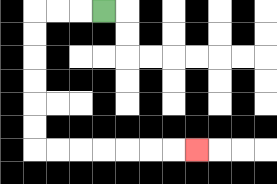{'start': '[4, 0]', 'end': '[8, 6]', 'path_directions': 'L,L,L,D,D,D,D,D,D,R,R,R,R,R,R,R', 'path_coordinates': '[[4, 0], [3, 0], [2, 0], [1, 0], [1, 1], [1, 2], [1, 3], [1, 4], [1, 5], [1, 6], [2, 6], [3, 6], [4, 6], [5, 6], [6, 6], [7, 6], [8, 6]]'}